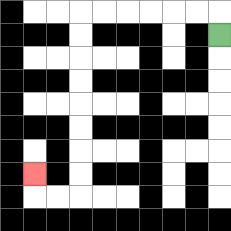{'start': '[9, 1]', 'end': '[1, 7]', 'path_directions': 'U,L,L,L,L,L,L,D,D,D,D,D,D,D,D,L,L,U', 'path_coordinates': '[[9, 1], [9, 0], [8, 0], [7, 0], [6, 0], [5, 0], [4, 0], [3, 0], [3, 1], [3, 2], [3, 3], [3, 4], [3, 5], [3, 6], [3, 7], [3, 8], [2, 8], [1, 8], [1, 7]]'}